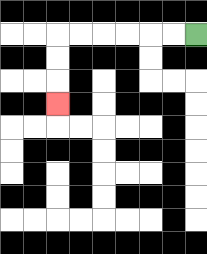{'start': '[8, 1]', 'end': '[2, 4]', 'path_directions': 'L,L,L,L,L,L,D,D,D', 'path_coordinates': '[[8, 1], [7, 1], [6, 1], [5, 1], [4, 1], [3, 1], [2, 1], [2, 2], [2, 3], [2, 4]]'}